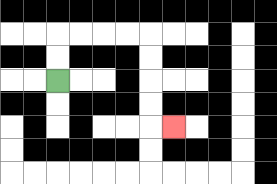{'start': '[2, 3]', 'end': '[7, 5]', 'path_directions': 'U,U,R,R,R,R,D,D,D,D,R', 'path_coordinates': '[[2, 3], [2, 2], [2, 1], [3, 1], [4, 1], [5, 1], [6, 1], [6, 2], [6, 3], [6, 4], [6, 5], [7, 5]]'}